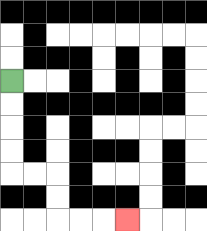{'start': '[0, 3]', 'end': '[5, 9]', 'path_directions': 'D,D,D,D,R,R,D,D,R,R,R', 'path_coordinates': '[[0, 3], [0, 4], [0, 5], [0, 6], [0, 7], [1, 7], [2, 7], [2, 8], [2, 9], [3, 9], [4, 9], [5, 9]]'}